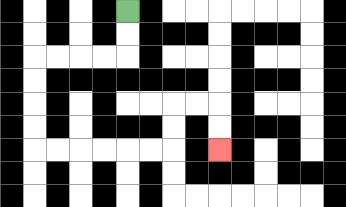{'start': '[5, 0]', 'end': '[9, 6]', 'path_directions': 'D,D,L,L,L,L,D,D,D,D,R,R,R,R,R,R,U,U,R,R,D,D', 'path_coordinates': '[[5, 0], [5, 1], [5, 2], [4, 2], [3, 2], [2, 2], [1, 2], [1, 3], [1, 4], [1, 5], [1, 6], [2, 6], [3, 6], [4, 6], [5, 6], [6, 6], [7, 6], [7, 5], [7, 4], [8, 4], [9, 4], [9, 5], [9, 6]]'}